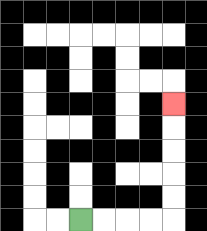{'start': '[3, 9]', 'end': '[7, 4]', 'path_directions': 'R,R,R,R,U,U,U,U,U', 'path_coordinates': '[[3, 9], [4, 9], [5, 9], [6, 9], [7, 9], [7, 8], [7, 7], [7, 6], [7, 5], [7, 4]]'}